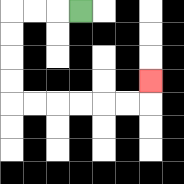{'start': '[3, 0]', 'end': '[6, 3]', 'path_directions': 'L,L,L,D,D,D,D,R,R,R,R,R,R,U', 'path_coordinates': '[[3, 0], [2, 0], [1, 0], [0, 0], [0, 1], [0, 2], [0, 3], [0, 4], [1, 4], [2, 4], [3, 4], [4, 4], [5, 4], [6, 4], [6, 3]]'}